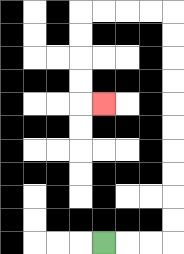{'start': '[4, 10]', 'end': '[4, 4]', 'path_directions': 'R,R,R,U,U,U,U,U,U,U,U,U,U,L,L,L,L,D,D,D,D,R', 'path_coordinates': '[[4, 10], [5, 10], [6, 10], [7, 10], [7, 9], [7, 8], [7, 7], [7, 6], [7, 5], [7, 4], [7, 3], [7, 2], [7, 1], [7, 0], [6, 0], [5, 0], [4, 0], [3, 0], [3, 1], [3, 2], [3, 3], [3, 4], [4, 4]]'}